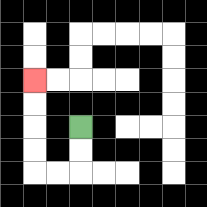{'start': '[3, 5]', 'end': '[1, 3]', 'path_directions': 'D,D,L,L,U,U,U,U', 'path_coordinates': '[[3, 5], [3, 6], [3, 7], [2, 7], [1, 7], [1, 6], [1, 5], [1, 4], [1, 3]]'}